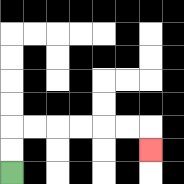{'start': '[0, 7]', 'end': '[6, 6]', 'path_directions': 'U,U,R,R,R,R,R,R,D', 'path_coordinates': '[[0, 7], [0, 6], [0, 5], [1, 5], [2, 5], [3, 5], [4, 5], [5, 5], [6, 5], [6, 6]]'}